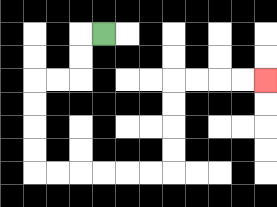{'start': '[4, 1]', 'end': '[11, 3]', 'path_directions': 'L,D,D,L,L,D,D,D,D,R,R,R,R,R,R,U,U,U,U,R,R,R,R', 'path_coordinates': '[[4, 1], [3, 1], [3, 2], [3, 3], [2, 3], [1, 3], [1, 4], [1, 5], [1, 6], [1, 7], [2, 7], [3, 7], [4, 7], [5, 7], [6, 7], [7, 7], [7, 6], [7, 5], [7, 4], [7, 3], [8, 3], [9, 3], [10, 3], [11, 3]]'}